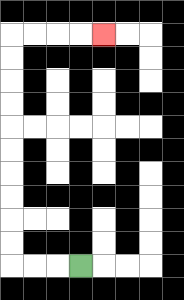{'start': '[3, 11]', 'end': '[4, 1]', 'path_directions': 'L,L,L,U,U,U,U,U,U,U,U,U,U,R,R,R,R', 'path_coordinates': '[[3, 11], [2, 11], [1, 11], [0, 11], [0, 10], [0, 9], [0, 8], [0, 7], [0, 6], [0, 5], [0, 4], [0, 3], [0, 2], [0, 1], [1, 1], [2, 1], [3, 1], [4, 1]]'}